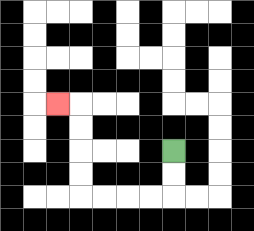{'start': '[7, 6]', 'end': '[2, 4]', 'path_directions': 'D,D,L,L,L,L,U,U,U,U,L', 'path_coordinates': '[[7, 6], [7, 7], [7, 8], [6, 8], [5, 8], [4, 8], [3, 8], [3, 7], [3, 6], [3, 5], [3, 4], [2, 4]]'}